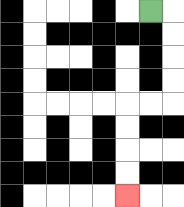{'start': '[6, 0]', 'end': '[5, 8]', 'path_directions': 'R,D,D,D,D,L,L,D,D,D,D', 'path_coordinates': '[[6, 0], [7, 0], [7, 1], [7, 2], [7, 3], [7, 4], [6, 4], [5, 4], [5, 5], [5, 6], [5, 7], [5, 8]]'}